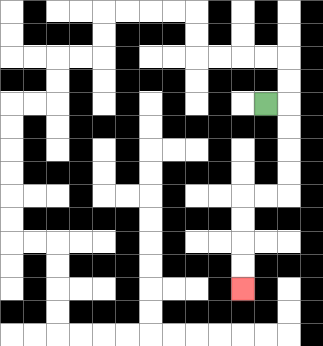{'start': '[11, 4]', 'end': '[10, 12]', 'path_directions': 'R,D,D,D,D,L,L,D,D,D,D', 'path_coordinates': '[[11, 4], [12, 4], [12, 5], [12, 6], [12, 7], [12, 8], [11, 8], [10, 8], [10, 9], [10, 10], [10, 11], [10, 12]]'}